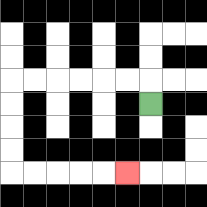{'start': '[6, 4]', 'end': '[5, 7]', 'path_directions': 'U,L,L,L,L,L,L,D,D,D,D,R,R,R,R,R', 'path_coordinates': '[[6, 4], [6, 3], [5, 3], [4, 3], [3, 3], [2, 3], [1, 3], [0, 3], [0, 4], [0, 5], [0, 6], [0, 7], [1, 7], [2, 7], [3, 7], [4, 7], [5, 7]]'}